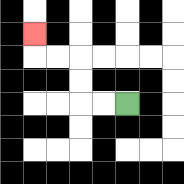{'start': '[5, 4]', 'end': '[1, 1]', 'path_directions': 'L,L,U,U,L,L,U', 'path_coordinates': '[[5, 4], [4, 4], [3, 4], [3, 3], [3, 2], [2, 2], [1, 2], [1, 1]]'}